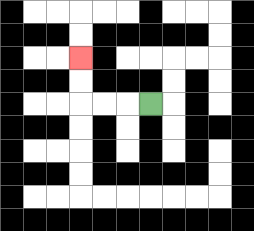{'start': '[6, 4]', 'end': '[3, 2]', 'path_directions': 'L,L,L,U,U', 'path_coordinates': '[[6, 4], [5, 4], [4, 4], [3, 4], [3, 3], [3, 2]]'}